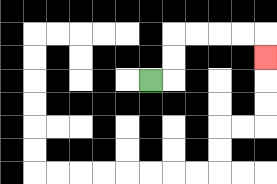{'start': '[6, 3]', 'end': '[11, 2]', 'path_directions': 'R,U,U,R,R,R,R,D', 'path_coordinates': '[[6, 3], [7, 3], [7, 2], [7, 1], [8, 1], [9, 1], [10, 1], [11, 1], [11, 2]]'}